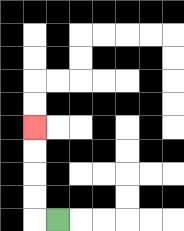{'start': '[2, 9]', 'end': '[1, 5]', 'path_directions': 'L,U,U,U,U', 'path_coordinates': '[[2, 9], [1, 9], [1, 8], [1, 7], [1, 6], [1, 5]]'}